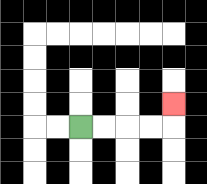{'start': '[3, 5]', 'end': '[7, 4]', 'path_directions': 'R,R,R,R,U', 'path_coordinates': '[[3, 5], [4, 5], [5, 5], [6, 5], [7, 5], [7, 4]]'}